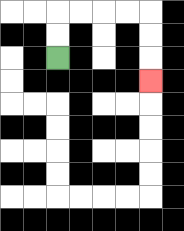{'start': '[2, 2]', 'end': '[6, 3]', 'path_directions': 'U,U,R,R,R,R,D,D,D', 'path_coordinates': '[[2, 2], [2, 1], [2, 0], [3, 0], [4, 0], [5, 0], [6, 0], [6, 1], [6, 2], [6, 3]]'}